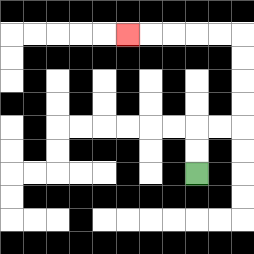{'start': '[8, 7]', 'end': '[5, 1]', 'path_directions': 'U,U,R,R,U,U,U,U,L,L,L,L,L', 'path_coordinates': '[[8, 7], [8, 6], [8, 5], [9, 5], [10, 5], [10, 4], [10, 3], [10, 2], [10, 1], [9, 1], [8, 1], [7, 1], [6, 1], [5, 1]]'}